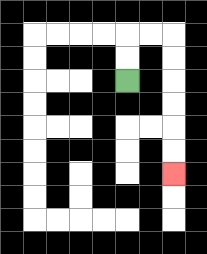{'start': '[5, 3]', 'end': '[7, 7]', 'path_directions': 'U,U,R,R,D,D,D,D,D,D', 'path_coordinates': '[[5, 3], [5, 2], [5, 1], [6, 1], [7, 1], [7, 2], [7, 3], [7, 4], [7, 5], [7, 6], [7, 7]]'}